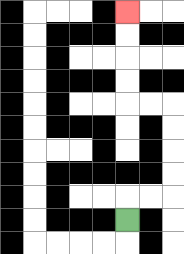{'start': '[5, 9]', 'end': '[5, 0]', 'path_directions': 'U,R,R,U,U,U,U,L,L,U,U,U,U', 'path_coordinates': '[[5, 9], [5, 8], [6, 8], [7, 8], [7, 7], [7, 6], [7, 5], [7, 4], [6, 4], [5, 4], [5, 3], [5, 2], [5, 1], [5, 0]]'}